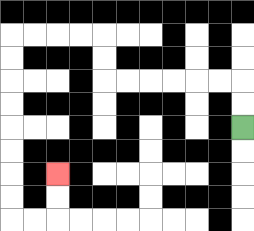{'start': '[10, 5]', 'end': '[2, 7]', 'path_directions': 'U,U,L,L,L,L,L,L,U,U,L,L,L,L,D,D,D,D,D,D,D,D,R,R,U,U', 'path_coordinates': '[[10, 5], [10, 4], [10, 3], [9, 3], [8, 3], [7, 3], [6, 3], [5, 3], [4, 3], [4, 2], [4, 1], [3, 1], [2, 1], [1, 1], [0, 1], [0, 2], [0, 3], [0, 4], [0, 5], [0, 6], [0, 7], [0, 8], [0, 9], [1, 9], [2, 9], [2, 8], [2, 7]]'}